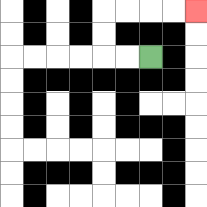{'start': '[6, 2]', 'end': '[8, 0]', 'path_directions': 'L,L,U,U,R,R,R,R', 'path_coordinates': '[[6, 2], [5, 2], [4, 2], [4, 1], [4, 0], [5, 0], [6, 0], [7, 0], [8, 0]]'}